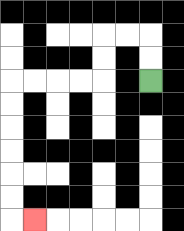{'start': '[6, 3]', 'end': '[1, 9]', 'path_directions': 'U,U,L,L,D,D,L,L,L,L,D,D,D,D,D,D,R', 'path_coordinates': '[[6, 3], [6, 2], [6, 1], [5, 1], [4, 1], [4, 2], [4, 3], [3, 3], [2, 3], [1, 3], [0, 3], [0, 4], [0, 5], [0, 6], [0, 7], [0, 8], [0, 9], [1, 9]]'}